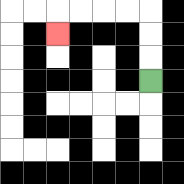{'start': '[6, 3]', 'end': '[2, 1]', 'path_directions': 'U,U,U,L,L,L,L,D', 'path_coordinates': '[[6, 3], [6, 2], [6, 1], [6, 0], [5, 0], [4, 0], [3, 0], [2, 0], [2, 1]]'}